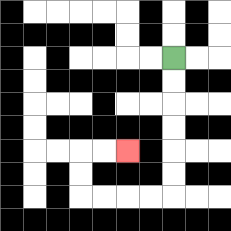{'start': '[7, 2]', 'end': '[5, 6]', 'path_directions': 'D,D,D,D,D,D,L,L,L,L,U,U,R,R', 'path_coordinates': '[[7, 2], [7, 3], [7, 4], [7, 5], [7, 6], [7, 7], [7, 8], [6, 8], [5, 8], [4, 8], [3, 8], [3, 7], [3, 6], [4, 6], [5, 6]]'}